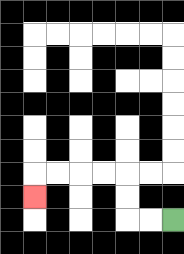{'start': '[7, 9]', 'end': '[1, 8]', 'path_directions': 'L,L,U,U,L,L,L,L,D', 'path_coordinates': '[[7, 9], [6, 9], [5, 9], [5, 8], [5, 7], [4, 7], [3, 7], [2, 7], [1, 7], [1, 8]]'}